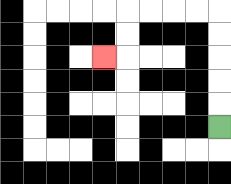{'start': '[9, 5]', 'end': '[4, 2]', 'path_directions': 'U,U,U,U,U,L,L,L,L,D,D,L', 'path_coordinates': '[[9, 5], [9, 4], [9, 3], [9, 2], [9, 1], [9, 0], [8, 0], [7, 0], [6, 0], [5, 0], [5, 1], [5, 2], [4, 2]]'}